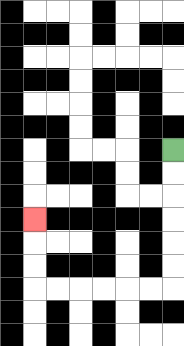{'start': '[7, 6]', 'end': '[1, 9]', 'path_directions': 'D,D,D,D,D,D,L,L,L,L,L,L,U,U,U', 'path_coordinates': '[[7, 6], [7, 7], [7, 8], [7, 9], [7, 10], [7, 11], [7, 12], [6, 12], [5, 12], [4, 12], [3, 12], [2, 12], [1, 12], [1, 11], [1, 10], [1, 9]]'}